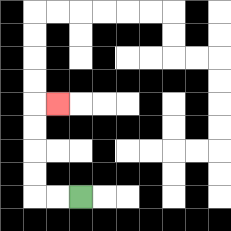{'start': '[3, 8]', 'end': '[2, 4]', 'path_directions': 'L,L,U,U,U,U,R', 'path_coordinates': '[[3, 8], [2, 8], [1, 8], [1, 7], [1, 6], [1, 5], [1, 4], [2, 4]]'}